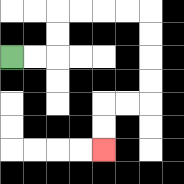{'start': '[0, 2]', 'end': '[4, 6]', 'path_directions': 'R,R,U,U,R,R,R,R,D,D,D,D,L,L,D,D', 'path_coordinates': '[[0, 2], [1, 2], [2, 2], [2, 1], [2, 0], [3, 0], [4, 0], [5, 0], [6, 0], [6, 1], [6, 2], [6, 3], [6, 4], [5, 4], [4, 4], [4, 5], [4, 6]]'}